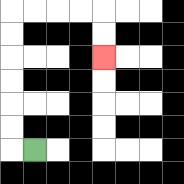{'start': '[1, 6]', 'end': '[4, 2]', 'path_directions': 'L,U,U,U,U,U,U,R,R,R,R,D,D', 'path_coordinates': '[[1, 6], [0, 6], [0, 5], [0, 4], [0, 3], [0, 2], [0, 1], [0, 0], [1, 0], [2, 0], [3, 0], [4, 0], [4, 1], [4, 2]]'}